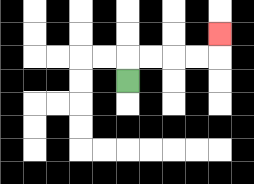{'start': '[5, 3]', 'end': '[9, 1]', 'path_directions': 'U,R,R,R,R,U', 'path_coordinates': '[[5, 3], [5, 2], [6, 2], [7, 2], [8, 2], [9, 2], [9, 1]]'}